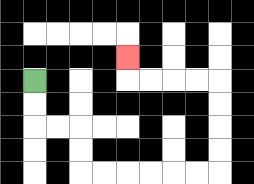{'start': '[1, 3]', 'end': '[5, 2]', 'path_directions': 'D,D,R,R,D,D,R,R,R,R,R,R,U,U,U,U,L,L,L,L,U', 'path_coordinates': '[[1, 3], [1, 4], [1, 5], [2, 5], [3, 5], [3, 6], [3, 7], [4, 7], [5, 7], [6, 7], [7, 7], [8, 7], [9, 7], [9, 6], [9, 5], [9, 4], [9, 3], [8, 3], [7, 3], [6, 3], [5, 3], [5, 2]]'}